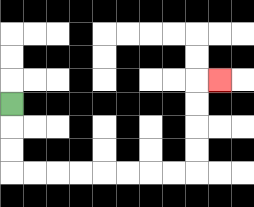{'start': '[0, 4]', 'end': '[9, 3]', 'path_directions': 'D,D,D,R,R,R,R,R,R,R,R,U,U,U,U,R', 'path_coordinates': '[[0, 4], [0, 5], [0, 6], [0, 7], [1, 7], [2, 7], [3, 7], [4, 7], [5, 7], [6, 7], [7, 7], [8, 7], [8, 6], [8, 5], [8, 4], [8, 3], [9, 3]]'}